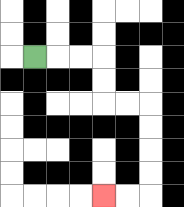{'start': '[1, 2]', 'end': '[4, 8]', 'path_directions': 'R,R,R,D,D,R,R,D,D,D,D,L,L', 'path_coordinates': '[[1, 2], [2, 2], [3, 2], [4, 2], [4, 3], [4, 4], [5, 4], [6, 4], [6, 5], [6, 6], [6, 7], [6, 8], [5, 8], [4, 8]]'}